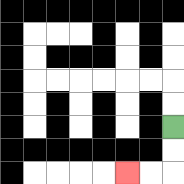{'start': '[7, 5]', 'end': '[5, 7]', 'path_directions': 'D,D,L,L', 'path_coordinates': '[[7, 5], [7, 6], [7, 7], [6, 7], [5, 7]]'}